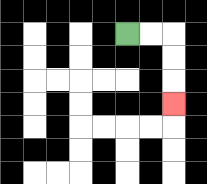{'start': '[5, 1]', 'end': '[7, 4]', 'path_directions': 'R,R,D,D,D', 'path_coordinates': '[[5, 1], [6, 1], [7, 1], [7, 2], [7, 3], [7, 4]]'}